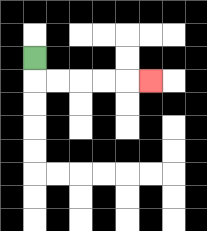{'start': '[1, 2]', 'end': '[6, 3]', 'path_directions': 'D,R,R,R,R,R', 'path_coordinates': '[[1, 2], [1, 3], [2, 3], [3, 3], [4, 3], [5, 3], [6, 3]]'}